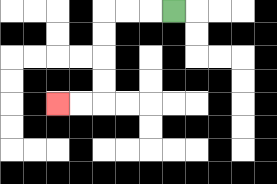{'start': '[7, 0]', 'end': '[2, 4]', 'path_directions': 'L,L,L,D,D,D,D,L,L', 'path_coordinates': '[[7, 0], [6, 0], [5, 0], [4, 0], [4, 1], [4, 2], [4, 3], [4, 4], [3, 4], [2, 4]]'}